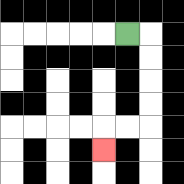{'start': '[5, 1]', 'end': '[4, 6]', 'path_directions': 'R,D,D,D,D,L,L,D', 'path_coordinates': '[[5, 1], [6, 1], [6, 2], [6, 3], [6, 4], [6, 5], [5, 5], [4, 5], [4, 6]]'}